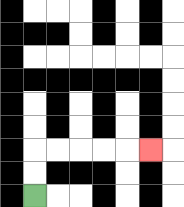{'start': '[1, 8]', 'end': '[6, 6]', 'path_directions': 'U,U,R,R,R,R,R', 'path_coordinates': '[[1, 8], [1, 7], [1, 6], [2, 6], [3, 6], [4, 6], [5, 6], [6, 6]]'}